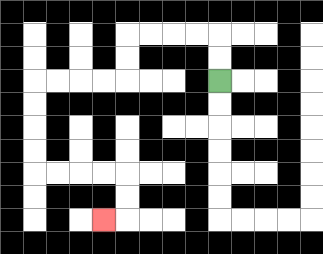{'start': '[9, 3]', 'end': '[4, 9]', 'path_directions': 'U,U,L,L,L,L,D,D,L,L,L,L,D,D,D,D,R,R,R,R,D,D,L', 'path_coordinates': '[[9, 3], [9, 2], [9, 1], [8, 1], [7, 1], [6, 1], [5, 1], [5, 2], [5, 3], [4, 3], [3, 3], [2, 3], [1, 3], [1, 4], [1, 5], [1, 6], [1, 7], [2, 7], [3, 7], [4, 7], [5, 7], [5, 8], [5, 9], [4, 9]]'}